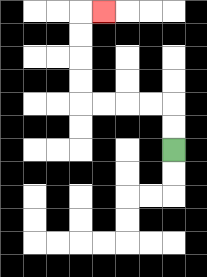{'start': '[7, 6]', 'end': '[4, 0]', 'path_directions': 'U,U,L,L,L,L,U,U,U,U,R', 'path_coordinates': '[[7, 6], [7, 5], [7, 4], [6, 4], [5, 4], [4, 4], [3, 4], [3, 3], [3, 2], [3, 1], [3, 0], [4, 0]]'}